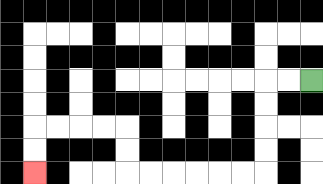{'start': '[13, 3]', 'end': '[1, 7]', 'path_directions': 'L,L,D,D,D,D,L,L,L,L,L,L,U,U,L,L,L,L,D,D', 'path_coordinates': '[[13, 3], [12, 3], [11, 3], [11, 4], [11, 5], [11, 6], [11, 7], [10, 7], [9, 7], [8, 7], [7, 7], [6, 7], [5, 7], [5, 6], [5, 5], [4, 5], [3, 5], [2, 5], [1, 5], [1, 6], [1, 7]]'}